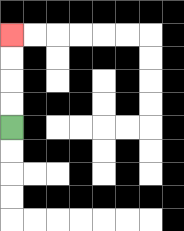{'start': '[0, 5]', 'end': '[0, 1]', 'path_directions': 'U,U,U,U', 'path_coordinates': '[[0, 5], [0, 4], [0, 3], [0, 2], [0, 1]]'}